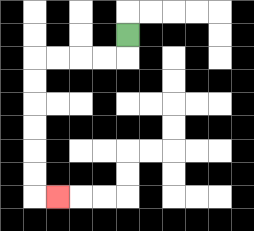{'start': '[5, 1]', 'end': '[2, 8]', 'path_directions': 'D,L,L,L,L,D,D,D,D,D,D,R', 'path_coordinates': '[[5, 1], [5, 2], [4, 2], [3, 2], [2, 2], [1, 2], [1, 3], [1, 4], [1, 5], [1, 6], [1, 7], [1, 8], [2, 8]]'}